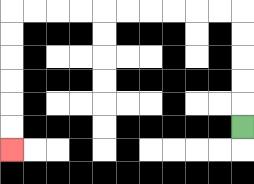{'start': '[10, 5]', 'end': '[0, 6]', 'path_directions': 'U,U,U,U,U,L,L,L,L,L,L,L,L,L,L,D,D,D,D,D,D', 'path_coordinates': '[[10, 5], [10, 4], [10, 3], [10, 2], [10, 1], [10, 0], [9, 0], [8, 0], [7, 0], [6, 0], [5, 0], [4, 0], [3, 0], [2, 0], [1, 0], [0, 0], [0, 1], [0, 2], [0, 3], [0, 4], [0, 5], [0, 6]]'}